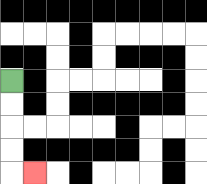{'start': '[0, 3]', 'end': '[1, 7]', 'path_directions': 'D,D,D,D,R', 'path_coordinates': '[[0, 3], [0, 4], [0, 5], [0, 6], [0, 7], [1, 7]]'}